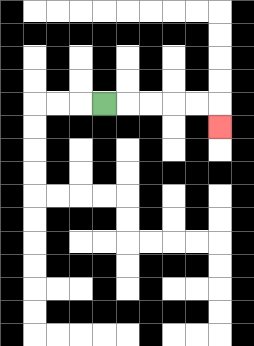{'start': '[4, 4]', 'end': '[9, 5]', 'path_directions': 'R,R,R,R,R,D', 'path_coordinates': '[[4, 4], [5, 4], [6, 4], [7, 4], [8, 4], [9, 4], [9, 5]]'}